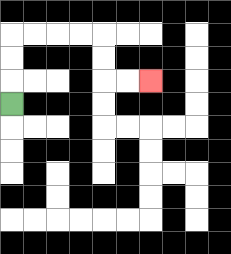{'start': '[0, 4]', 'end': '[6, 3]', 'path_directions': 'U,U,U,R,R,R,R,D,D,R,R', 'path_coordinates': '[[0, 4], [0, 3], [0, 2], [0, 1], [1, 1], [2, 1], [3, 1], [4, 1], [4, 2], [4, 3], [5, 3], [6, 3]]'}